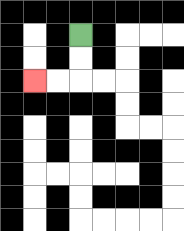{'start': '[3, 1]', 'end': '[1, 3]', 'path_directions': 'D,D,L,L', 'path_coordinates': '[[3, 1], [3, 2], [3, 3], [2, 3], [1, 3]]'}